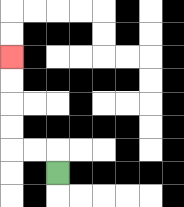{'start': '[2, 7]', 'end': '[0, 2]', 'path_directions': 'U,L,L,U,U,U,U', 'path_coordinates': '[[2, 7], [2, 6], [1, 6], [0, 6], [0, 5], [0, 4], [0, 3], [0, 2]]'}